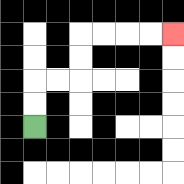{'start': '[1, 5]', 'end': '[7, 1]', 'path_directions': 'U,U,R,R,U,U,R,R,R,R', 'path_coordinates': '[[1, 5], [1, 4], [1, 3], [2, 3], [3, 3], [3, 2], [3, 1], [4, 1], [5, 1], [6, 1], [7, 1]]'}